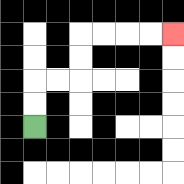{'start': '[1, 5]', 'end': '[7, 1]', 'path_directions': 'U,U,R,R,U,U,R,R,R,R', 'path_coordinates': '[[1, 5], [1, 4], [1, 3], [2, 3], [3, 3], [3, 2], [3, 1], [4, 1], [5, 1], [6, 1], [7, 1]]'}